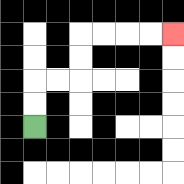{'start': '[1, 5]', 'end': '[7, 1]', 'path_directions': 'U,U,R,R,U,U,R,R,R,R', 'path_coordinates': '[[1, 5], [1, 4], [1, 3], [2, 3], [3, 3], [3, 2], [3, 1], [4, 1], [5, 1], [6, 1], [7, 1]]'}